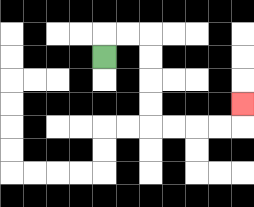{'start': '[4, 2]', 'end': '[10, 4]', 'path_directions': 'U,R,R,D,D,D,D,R,R,R,R,U', 'path_coordinates': '[[4, 2], [4, 1], [5, 1], [6, 1], [6, 2], [6, 3], [6, 4], [6, 5], [7, 5], [8, 5], [9, 5], [10, 5], [10, 4]]'}